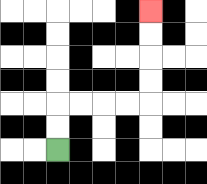{'start': '[2, 6]', 'end': '[6, 0]', 'path_directions': 'U,U,R,R,R,R,U,U,U,U', 'path_coordinates': '[[2, 6], [2, 5], [2, 4], [3, 4], [4, 4], [5, 4], [6, 4], [6, 3], [6, 2], [6, 1], [6, 0]]'}